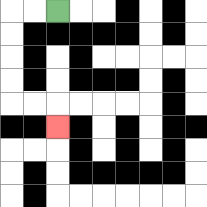{'start': '[2, 0]', 'end': '[2, 5]', 'path_directions': 'L,L,D,D,D,D,R,R,D', 'path_coordinates': '[[2, 0], [1, 0], [0, 0], [0, 1], [0, 2], [0, 3], [0, 4], [1, 4], [2, 4], [2, 5]]'}